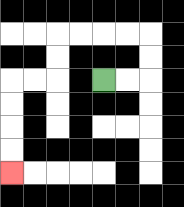{'start': '[4, 3]', 'end': '[0, 7]', 'path_directions': 'R,R,U,U,L,L,L,L,D,D,L,L,D,D,D,D', 'path_coordinates': '[[4, 3], [5, 3], [6, 3], [6, 2], [6, 1], [5, 1], [4, 1], [3, 1], [2, 1], [2, 2], [2, 3], [1, 3], [0, 3], [0, 4], [0, 5], [0, 6], [0, 7]]'}